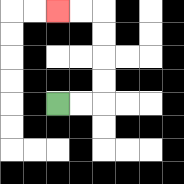{'start': '[2, 4]', 'end': '[2, 0]', 'path_directions': 'R,R,U,U,U,U,L,L', 'path_coordinates': '[[2, 4], [3, 4], [4, 4], [4, 3], [4, 2], [4, 1], [4, 0], [3, 0], [2, 0]]'}